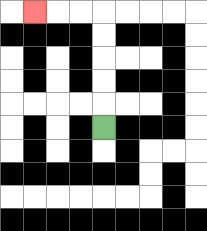{'start': '[4, 5]', 'end': '[1, 0]', 'path_directions': 'U,U,U,U,U,L,L,L', 'path_coordinates': '[[4, 5], [4, 4], [4, 3], [4, 2], [4, 1], [4, 0], [3, 0], [2, 0], [1, 0]]'}